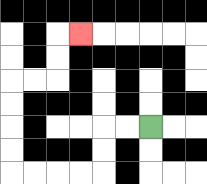{'start': '[6, 5]', 'end': '[3, 1]', 'path_directions': 'L,L,D,D,L,L,L,L,U,U,U,U,R,R,U,U,R', 'path_coordinates': '[[6, 5], [5, 5], [4, 5], [4, 6], [4, 7], [3, 7], [2, 7], [1, 7], [0, 7], [0, 6], [0, 5], [0, 4], [0, 3], [1, 3], [2, 3], [2, 2], [2, 1], [3, 1]]'}